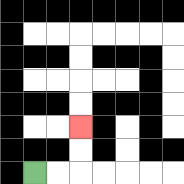{'start': '[1, 7]', 'end': '[3, 5]', 'path_directions': 'R,R,U,U', 'path_coordinates': '[[1, 7], [2, 7], [3, 7], [3, 6], [3, 5]]'}